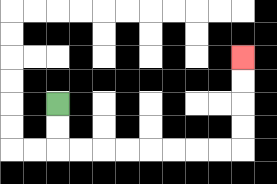{'start': '[2, 4]', 'end': '[10, 2]', 'path_directions': 'D,D,R,R,R,R,R,R,R,R,U,U,U,U', 'path_coordinates': '[[2, 4], [2, 5], [2, 6], [3, 6], [4, 6], [5, 6], [6, 6], [7, 6], [8, 6], [9, 6], [10, 6], [10, 5], [10, 4], [10, 3], [10, 2]]'}